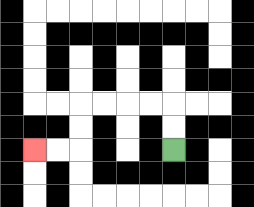{'start': '[7, 6]', 'end': '[1, 6]', 'path_directions': 'U,U,L,L,L,L,D,D,L,L', 'path_coordinates': '[[7, 6], [7, 5], [7, 4], [6, 4], [5, 4], [4, 4], [3, 4], [3, 5], [3, 6], [2, 6], [1, 6]]'}